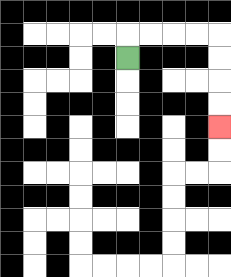{'start': '[5, 2]', 'end': '[9, 5]', 'path_directions': 'U,R,R,R,R,D,D,D,D', 'path_coordinates': '[[5, 2], [5, 1], [6, 1], [7, 1], [8, 1], [9, 1], [9, 2], [9, 3], [9, 4], [9, 5]]'}